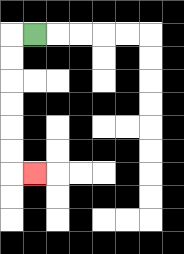{'start': '[1, 1]', 'end': '[1, 7]', 'path_directions': 'L,D,D,D,D,D,D,R', 'path_coordinates': '[[1, 1], [0, 1], [0, 2], [0, 3], [0, 4], [0, 5], [0, 6], [0, 7], [1, 7]]'}